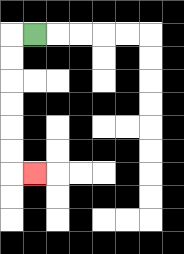{'start': '[1, 1]', 'end': '[1, 7]', 'path_directions': 'L,D,D,D,D,D,D,R', 'path_coordinates': '[[1, 1], [0, 1], [0, 2], [0, 3], [0, 4], [0, 5], [0, 6], [0, 7], [1, 7]]'}